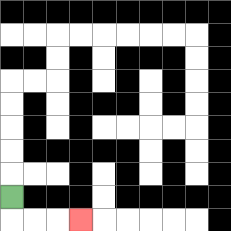{'start': '[0, 8]', 'end': '[3, 9]', 'path_directions': 'D,R,R,R', 'path_coordinates': '[[0, 8], [0, 9], [1, 9], [2, 9], [3, 9]]'}